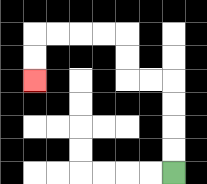{'start': '[7, 7]', 'end': '[1, 3]', 'path_directions': 'U,U,U,U,L,L,U,U,L,L,L,L,D,D', 'path_coordinates': '[[7, 7], [7, 6], [7, 5], [7, 4], [7, 3], [6, 3], [5, 3], [5, 2], [5, 1], [4, 1], [3, 1], [2, 1], [1, 1], [1, 2], [1, 3]]'}